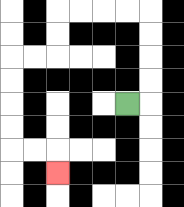{'start': '[5, 4]', 'end': '[2, 7]', 'path_directions': 'R,U,U,U,U,L,L,L,L,D,D,L,L,D,D,D,D,R,R,D', 'path_coordinates': '[[5, 4], [6, 4], [6, 3], [6, 2], [6, 1], [6, 0], [5, 0], [4, 0], [3, 0], [2, 0], [2, 1], [2, 2], [1, 2], [0, 2], [0, 3], [0, 4], [0, 5], [0, 6], [1, 6], [2, 6], [2, 7]]'}